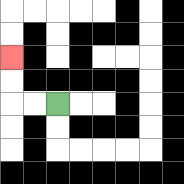{'start': '[2, 4]', 'end': '[0, 2]', 'path_directions': 'L,L,U,U', 'path_coordinates': '[[2, 4], [1, 4], [0, 4], [0, 3], [0, 2]]'}